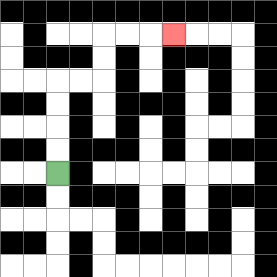{'start': '[2, 7]', 'end': '[7, 1]', 'path_directions': 'U,U,U,U,R,R,U,U,R,R,R', 'path_coordinates': '[[2, 7], [2, 6], [2, 5], [2, 4], [2, 3], [3, 3], [4, 3], [4, 2], [4, 1], [5, 1], [6, 1], [7, 1]]'}